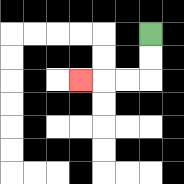{'start': '[6, 1]', 'end': '[3, 3]', 'path_directions': 'D,D,L,L,L', 'path_coordinates': '[[6, 1], [6, 2], [6, 3], [5, 3], [4, 3], [3, 3]]'}